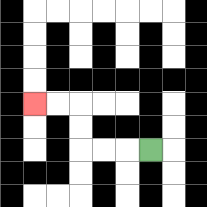{'start': '[6, 6]', 'end': '[1, 4]', 'path_directions': 'L,L,L,U,U,L,L', 'path_coordinates': '[[6, 6], [5, 6], [4, 6], [3, 6], [3, 5], [3, 4], [2, 4], [1, 4]]'}